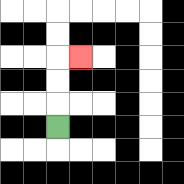{'start': '[2, 5]', 'end': '[3, 2]', 'path_directions': 'U,U,U,R', 'path_coordinates': '[[2, 5], [2, 4], [2, 3], [2, 2], [3, 2]]'}